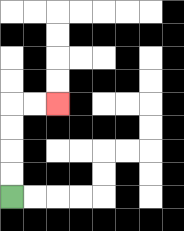{'start': '[0, 8]', 'end': '[2, 4]', 'path_directions': 'U,U,U,U,R,R', 'path_coordinates': '[[0, 8], [0, 7], [0, 6], [0, 5], [0, 4], [1, 4], [2, 4]]'}